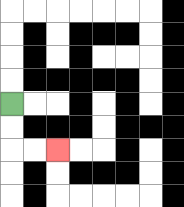{'start': '[0, 4]', 'end': '[2, 6]', 'path_directions': 'D,D,R,R', 'path_coordinates': '[[0, 4], [0, 5], [0, 6], [1, 6], [2, 6]]'}